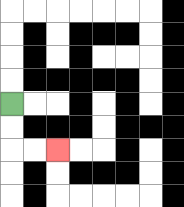{'start': '[0, 4]', 'end': '[2, 6]', 'path_directions': 'D,D,R,R', 'path_coordinates': '[[0, 4], [0, 5], [0, 6], [1, 6], [2, 6]]'}